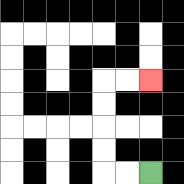{'start': '[6, 7]', 'end': '[6, 3]', 'path_directions': 'L,L,U,U,U,U,R,R', 'path_coordinates': '[[6, 7], [5, 7], [4, 7], [4, 6], [4, 5], [4, 4], [4, 3], [5, 3], [6, 3]]'}